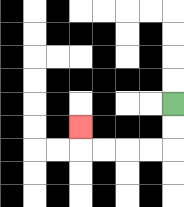{'start': '[7, 4]', 'end': '[3, 5]', 'path_directions': 'D,D,L,L,L,L,U', 'path_coordinates': '[[7, 4], [7, 5], [7, 6], [6, 6], [5, 6], [4, 6], [3, 6], [3, 5]]'}